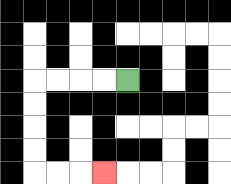{'start': '[5, 3]', 'end': '[4, 7]', 'path_directions': 'L,L,L,L,D,D,D,D,R,R,R', 'path_coordinates': '[[5, 3], [4, 3], [3, 3], [2, 3], [1, 3], [1, 4], [1, 5], [1, 6], [1, 7], [2, 7], [3, 7], [4, 7]]'}